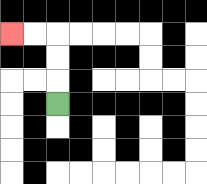{'start': '[2, 4]', 'end': '[0, 1]', 'path_directions': 'U,U,U,L,L', 'path_coordinates': '[[2, 4], [2, 3], [2, 2], [2, 1], [1, 1], [0, 1]]'}